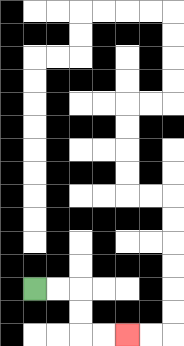{'start': '[1, 12]', 'end': '[5, 14]', 'path_directions': 'R,R,D,D,R,R', 'path_coordinates': '[[1, 12], [2, 12], [3, 12], [3, 13], [3, 14], [4, 14], [5, 14]]'}